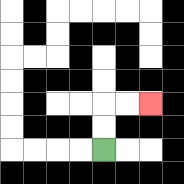{'start': '[4, 6]', 'end': '[6, 4]', 'path_directions': 'U,U,R,R', 'path_coordinates': '[[4, 6], [4, 5], [4, 4], [5, 4], [6, 4]]'}